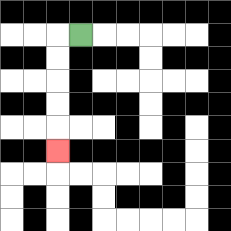{'start': '[3, 1]', 'end': '[2, 6]', 'path_directions': 'L,D,D,D,D,D', 'path_coordinates': '[[3, 1], [2, 1], [2, 2], [2, 3], [2, 4], [2, 5], [2, 6]]'}